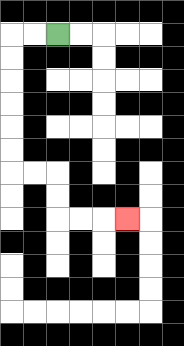{'start': '[2, 1]', 'end': '[5, 9]', 'path_directions': 'L,L,D,D,D,D,D,D,R,R,D,D,R,R,R', 'path_coordinates': '[[2, 1], [1, 1], [0, 1], [0, 2], [0, 3], [0, 4], [0, 5], [0, 6], [0, 7], [1, 7], [2, 7], [2, 8], [2, 9], [3, 9], [4, 9], [5, 9]]'}